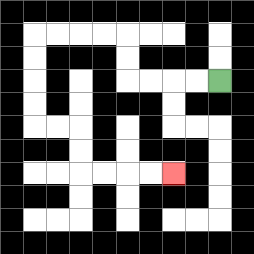{'start': '[9, 3]', 'end': '[7, 7]', 'path_directions': 'L,L,L,L,U,U,L,L,L,L,D,D,D,D,R,R,D,D,R,R,R,R', 'path_coordinates': '[[9, 3], [8, 3], [7, 3], [6, 3], [5, 3], [5, 2], [5, 1], [4, 1], [3, 1], [2, 1], [1, 1], [1, 2], [1, 3], [1, 4], [1, 5], [2, 5], [3, 5], [3, 6], [3, 7], [4, 7], [5, 7], [6, 7], [7, 7]]'}